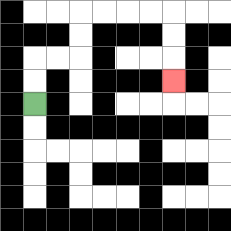{'start': '[1, 4]', 'end': '[7, 3]', 'path_directions': 'U,U,R,R,U,U,R,R,R,R,D,D,D', 'path_coordinates': '[[1, 4], [1, 3], [1, 2], [2, 2], [3, 2], [3, 1], [3, 0], [4, 0], [5, 0], [6, 0], [7, 0], [7, 1], [7, 2], [7, 3]]'}